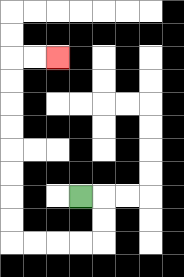{'start': '[3, 8]', 'end': '[2, 2]', 'path_directions': 'R,D,D,L,L,L,L,U,U,U,U,U,U,U,U,R,R', 'path_coordinates': '[[3, 8], [4, 8], [4, 9], [4, 10], [3, 10], [2, 10], [1, 10], [0, 10], [0, 9], [0, 8], [0, 7], [0, 6], [0, 5], [0, 4], [0, 3], [0, 2], [1, 2], [2, 2]]'}